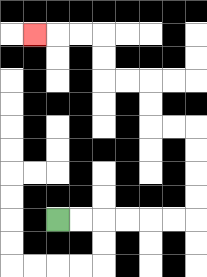{'start': '[2, 9]', 'end': '[1, 1]', 'path_directions': 'R,R,R,R,R,R,U,U,U,U,L,L,U,U,L,L,U,U,L,L,L', 'path_coordinates': '[[2, 9], [3, 9], [4, 9], [5, 9], [6, 9], [7, 9], [8, 9], [8, 8], [8, 7], [8, 6], [8, 5], [7, 5], [6, 5], [6, 4], [6, 3], [5, 3], [4, 3], [4, 2], [4, 1], [3, 1], [2, 1], [1, 1]]'}